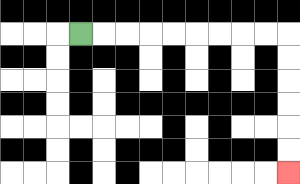{'start': '[3, 1]', 'end': '[12, 7]', 'path_directions': 'R,R,R,R,R,R,R,R,R,D,D,D,D,D,D', 'path_coordinates': '[[3, 1], [4, 1], [5, 1], [6, 1], [7, 1], [8, 1], [9, 1], [10, 1], [11, 1], [12, 1], [12, 2], [12, 3], [12, 4], [12, 5], [12, 6], [12, 7]]'}